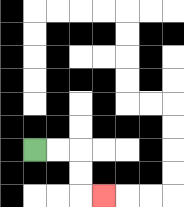{'start': '[1, 6]', 'end': '[4, 8]', 'path_directions': 'R,R,D,D,R', 'path_coordinates': '[[1, 6], [2, 6], [3, 6], [3, 7], [3, 8], [4, 8]]'}